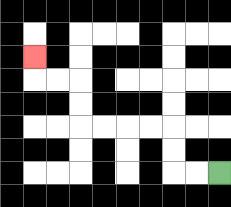{'start': '[9, 7]', 'end': '[1, 2]', 'path_directions': 'L,L,U,U,L,L,L,L,U,U,L,L,U', 'path_coordinates': '[[9, 7], [8, 7], [7, 7], [7, 6], [7, 5], [6, 5], [5, 5], [4, 5], [3, 5], [3, 4], [3, 3], [2, 3], [1, 3], [1, 2]]'}